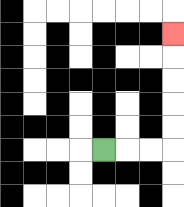{'start': '[4, 6]', 'end': '[7, 1]', 'path_directions': 'R,R,R,U,U,U,U,U', 'path_coordinates': '[[4, 6], [5, 6], [6, 6], [7, 6], [7, 5], [7, 4], [7, 3], [7, 2], [7, 1]]'}